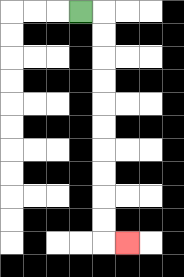{'start': '[3, 0]', 'end': '[5, 10]', 'path_directions': 'R,D,D,D,D,D,D,D,D,D,D,R', 'path_coordinates': '[[3, 0], [4, 0], [4, 1], [4, 2], [4, 3], [4, 4], [4, 5], [4, 6], [4, 7], [4, 8], [4, 9], [4, 10], [5, 10]]'}